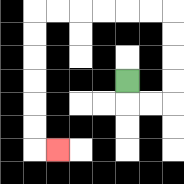{'start': '[5, 3]', 'end': '[2, 6]', 'path_directions': 'D,R,R,U,U,U,U,L,L,L,L,L,L,D,D,D,D,D,D,R', 'path_coordinates': '[[5, 3], [5, 4], [6, 4], [7, 4], [7, 3], [7, 2], [7, 1], [7, 0], [6, 0], [5, 0], [4, 0], [3, 0], [2, 0], [1, 0], [1, 1], [1, 2], [1, 3], [1, 4], [1, 5], [1, 6], [2, 6]]'}